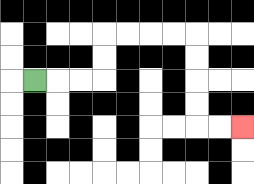{'start': '[1, 3]', 'end': '[10, 5]', 'path_directions': 'R,R,R,U,U,R,R,R,R,D,D,D,D,R,R', 'path_coordinates': '[[1, 3], [2, 3], [3, 3], [4, 3], [4, 2], [4, 1], [5, 1], [6, 1], [7, 1], [8, 1], [8, 2], [8, 3], [8, 4], [8, 5], [9, 5], [10, 5]]'}